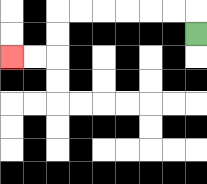{'start': '[8, 1]', 'end': '[0, 2]', 'path_directions': 'U,L,L,L,L,L,L,D,D,L,L', 'path_coordinates': '[[8, 1], [8, 0], [7, 0], [6, 0], [5, 0], [4, 0], [3, 0], [2, 0], [2, 1], [2, 2], [1, 2], [0, 2]]'}